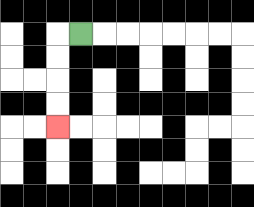{'start': '[3, 1]', 'end': '[2, 5]', 'path_directions': 'L,D,D,D,D', 'path_coordinates': '[[3, 1], [2, 1], [2, 2], [2, 3], [2, 4], [2, 5]]'}